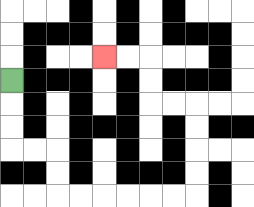{'start': '[0, 3]', 'end': '[4, 2]', 'path_directions': 'D,D,D,R,R,D,D,R,R,R,R,R,R,U,U,U,U,L,L,U,U,L,L', 'path_coordinates': '[[0, 3], [0, 4], [0, 5], [0, 6], [1, 6], [2, 6], [2, 7], [2, 8], [3, 8], [4, 8], [5, 8], [6, 8], [7, 8], [8, 8], [8, 7], [8, 6], [8, 5], [8, 4], [7, 4], [6, 4], [6, 3], [6, 2], [5, 2], [4, 2]]'}